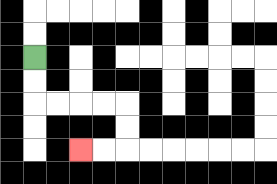{'start': '[1, 2]', 'end': '[3, 6]', 'path_directions': 'D,D,R,R,R,R,D,D,L,L', 'path_coordinates': '[[1, 2], [1, 3], [1, 4], [2, 4], [3, 4], [4, 4], [5, 4], [5, 5], [5, 6], [4, 6], [3, 6]]'}